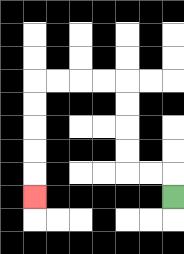{'start': '[7, 8]', 'end': '[1, 8]', 'path_directions': 'U,L,L,U,U,U,U,L,L,L,L,D,D,D,D,D', 'path_coordinates': '[[7, 8], [7, 7], [6, 7], [5, 7], [5, 6], [5, 5], [5, 4], [5, 3], [4, 3], [3, 3], [2, 3], [1, 3], [1, 4], [1, 5], [1, 6], [1, 7], [1, 8]]'}